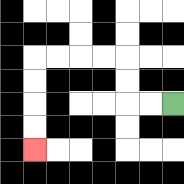{'start': '[7, 4]', 'end': '[1, 6]', 'path_directions': 'L,L,U,U,L,L,L,L,D,D,D,D', 'path_coordinates': '[[7, 4], [6, 4], [5, 4], [5, 3], [5, 2], [4, 2], [3, 2], [2, 2], [1, 2], [1, 3], [1, 4], [1, 5], [1, 6]]'}